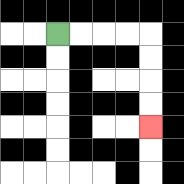{'start': '[2, 1]', 'end': '[6, 5]', 'path_directions': 'R,R,R,R,D,D,D,D', 'path_coordinates': '[[2, 1], [3, 1], [4, 1], [5, 1], [6, 1], [6, 2], [6, 3], [6, 4], [6, 5]]'}